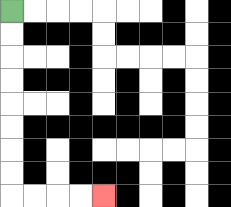{'start': '[0, 0]', 'end': '[4, 8]', 'path_directions': 'D,D,D,D,D,D,D,D,R,R,R,R', 'path_coordinates': '[[0, 0], [0, 1], [0, 2], [0, 3], [0, 4], [0, 5], [0, 6], [0, 7], [0, 8], [1, 8], [2, 8], [3, 8], [4, 8]]'}